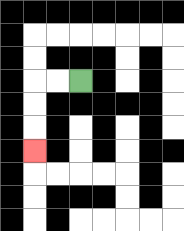{'start': '[3, 3]', 'end': '[1, 6]', 'path_directions': 'L,L,D,D,D', 'path_coordinates': '[[3, 3], [2, 3], [1, 3], [1, 4], [1, 5], [1, 6]]'}